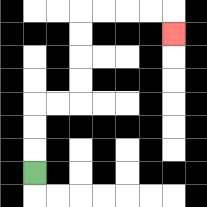{'start': '[1, 7]', 'end': '[7, 1]', 'path_directions': 'U,U,U,R,R,U,U,U,U,R,R,R,R,D', 'path_coordinates': '[[1, 7], [1, 6], [1, 5], [1, 4], [2, 4], [3, 4], [3, 3], [3, 2], [3, 1], [3, 0], [4, 0], [5, 0], [6, 0], [7, 0], [7, 1]]'}